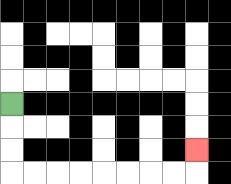{'start': '[0, 4]', 'end': '[8, 6]', 'path_directions': 'D,D,D,R,R,R,R,R,R,R,R,U', 'path_coordinates': '[[0, 4], [0, 5], [0, 6], [0, 7], [1, 7], [2, 7], [3, 7], [4, 7], [5, 7], [6, 7], [7, 7], [8, 7], [8, 6]]'}